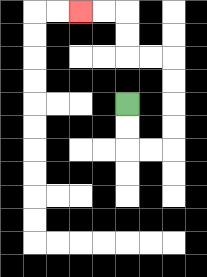{'start': '[5, 4]', 'end': '[3, 0]', 'path_directions': 'D,D,R,R,U,U,U,U,L,L,U,U,L,L', 'path_coordinates': '[[5, 4], [5, 5], [5, 6], [6, 6], [7, 6], [7, 5], [7, 4], [7, 3], [7, 2], [6, 2], [5, 2], [5, 1], [5, 0], [4, 0], [3, 0]]'}